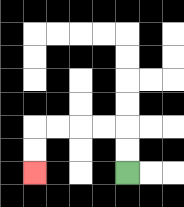{'start': '[5, 7]', 'end': '[1, 7]', 'path_directions': 'U,U,L,L,L,L,D,D', 'path_coordinates': '[[5, 7], [5, 6], [5, 5], [4, 5], [3, 5], [2, 5], [1, 5], [1, 6], [1, 7]]'}